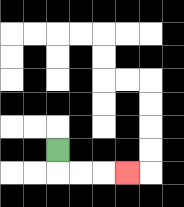{'start': '[2, 6]', 'end': '[5, 7]', 'path_directions': 'D,R,R,R', 'path_coordinates': '[[2, 6], [2, 7], [3, 7], [4, 7], [5, 7]]'}